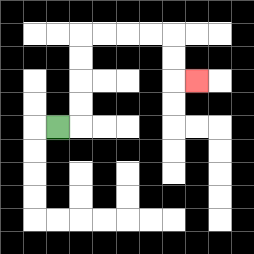{'start': '[2, 5]', 'end': '[8, 3]', 'path_directions': 'R,U,U,U,U,R,R,R,R,D,D,R', 'path_coordinates': '[[2, 5], [3, 5], [3, 4], [3, 3], [3, 2], [3, 1], [4, 1], [5, 1], [6, 1], [7, 1], [7, 2], [7, 3], [8, 3]]'}